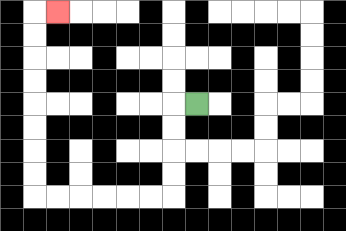{'start': '[8, 4]', 'end': '[2, 0]', 'path_directions': 'L,D,D,D,D,L,L,L,L,L,L,U,U,U,U,U,U,U,U,R', 'path_coordinates': '[[8, 4], [7, 4], [7, 5], [7, 6], [7, 7], [7, 8], [6, 8], [5, 8], [4, 8], [3, 8], [2, 8], [1, 8], [1, 7], [1, 6], [1, 5], [1, 4], [1, 3], [1, 2], [1, 1], [1, 0], [2, 0]]'}